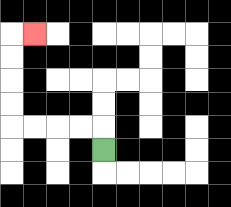{'start': '[4, 6]', 'end': '[1, 1]', 'path_directions': 'U,L,L,L,L,U,U,U,U,R', 'path_coordinates': '[[4, 6], [4, 5], [3, 5], [2, 5], [1, 5], [0, 5], [0, 4], [0, 3], [0, 2], [0, 1], [1, 1]]'}